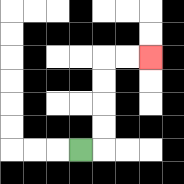{'start': '[3, 6]', 'end': '[6, 2]', 'path_directions': 'R,U,U,U,U,R,R', 'path_coordinates': '[[3, 6], [4, 6], [4, 5], [4, 4], [4, 3], [4, 2], [5, 2], [6, 2]]'}